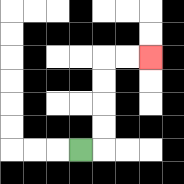{'start': '[3, 6]', 'end': '[6, 2]', 'path_directions': 'R,U,U,U,U,R,R', 'path_coordinates': '[[3, 6], [4, 6], [4, 5], [4, 4], [4, 3], [4, 2], [5, 2], [6, 2]]'}